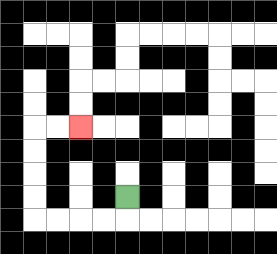{'start': '[5, 8]', 'end': '[3, 5]', 'path_directions': 'D,L,L,L,L,U,U,U,U,R,R', 'path_coordinates': '[[5, 8], [5, 9], [4, 9], [3, 9], [2, 9], [1, 9], [1, 8], [1, 7], [1, 6], [1, 5], [2, 5], [3, 5]]'}